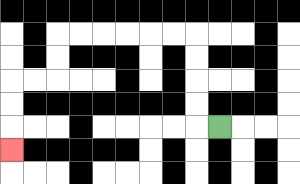{'start': '[9, 5]', 'end': '[0, 6]', 'path_directions': 'L,U,U,U,U,L,L,L,L,L,L,D,D,L,L,D,D,D', 'path_coordinates': '[[9, 5], [8, 5], [8, 4], [8, 3], [8, 2], [8, 1], [7, 1], [6, 1], [5, 1], [4, 1], [3, 1], [2, 1], [2, 2], [2, 3], [1, 3], [0, 3], [0, 4], [0, 5], [0, 6]]'}